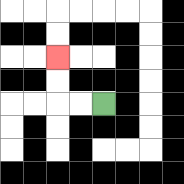{'start': '[4, 4]', 'end': '[2, 2]', 'path_directions': 'L,L,U,U', 'path_coordinates': '[[4, 4], [3, 4], [2, 4], [2, 3], [2, 2]]'}